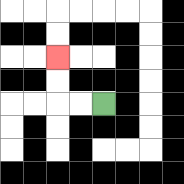{'start': '[4, 4]', 'end': '[2, 2]', 'path_directions': 'L,L,U,U', 'path_coordinates': '[[4, 4], [3, 4], [2, 4], [2, 3], [2, 2]]'}